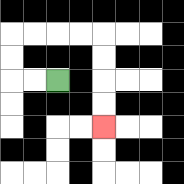{'start': '[2, 3]', 'end': '[4, 5]', 'path_directions': 'L,L,U,U,R,R,R,R,D,D,D,D', 'path_coordinates': '[[2, 3], [1, 3], [0, 3], [0, 2], [0, 1], [1, 1], [2, 1], [3, 1], [4, 1], [4, 2], [4, 3], [4, 4], [4, 5]]'}